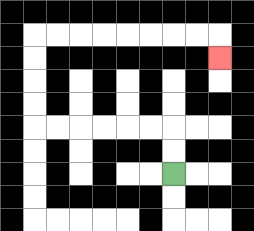{'start': '[7, 7]', 'end': '[9, 2]', 'path_directions': 'U,U,L,L,L,L,L,L,U,U,U,U,R,R,R,R,R,R,R,R,D', 'path_coordinates': '[[7, 7], [7, 6], [7, 5], [6, 5], [5, 5], [4, 5], [3, 5], [2, 5], [1, 5], [1, 4], [1, 3], [1, 2], [1, 1], [2, 1], [3, 1], [4, 1], [5, 1], [6, 1], [7, 1], [8, 1], [9, 1], [9, 2]]'}